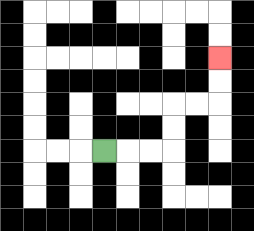{'start': '[4, 6]', 'end': '[9, 2]', 'path_directions': 'R,R,R,U,U,R,R,U,U', 'path_coordinates': '[[4, 6], [5, 6], [6, 6], [7, 6], [7, 5], [7, 4], [8, 4], [9, 4], [9, 3], [9, 2]]'}